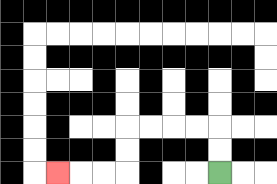{'start': '[9, 7]', 'end': '[2, 7]', 'path_directions': 'U,U,L,L,L,L,D,D,L,L,L', 'path_coordinates': '[[9, 7], [9, 6], [9, 5], [8, 5], [7, 5], [6, 5], [5, 5], [5, 6], [5, 7], [4, 7], [3, 7], [2, 7]]'}